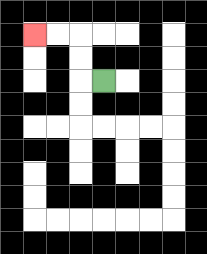{'start': '[4, 3]', 'end': '[1, 1]', 'path_directions': 'L,U,U,L,L', 'path_coordinates': '[[4, 3], [3, 3], [3, 2], [3, 1], [2, 1], [1, 1]]'}